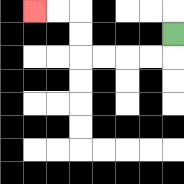{'start': '[7, 1]', 'end': '[1, 0]', 'path_directions': 'D,L,L,L,L,U,U,L,L', 'path_coordinates': '[[7, 1], [7, 2], [6, 2], [5, 2], [4, 2], [3, 2], [3, 1], [3, 0], [2, 0], [1, 0]]'}